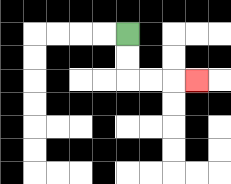{'start': '[5, 1]', 'end': '[8, 3]', 'path_directions': 'D,D,R,R,R', 'path_coordinates': '[[5, 1], [5, 2], [5, 3], [6, 3], [7, 3], [8, 3]]'}